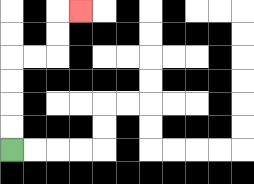{'start': '[0, 6]', 'end': '[3, 0]', 'path_directions': 'U,U,U,U,R,R,U,U,R', 'path_coordinates': '[[0, 6], [0, 5], [0, 4], [0, 3], [0, 2], [1, 2], [2, 2], [2, 1], [2, 0], [3, 0]]'}